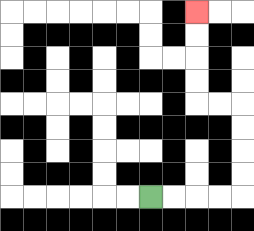{'start': '[6, 8]', 'end': '[8, 0]', 'path_directions': 'R,R,R,R,U,U,U,U,L,L,U,U,U,U', 'path_coordinates': '[[6, 8], [7, 8], [8, 8], [9, 8], [10, 8], [10, 7], [10, 6], [10, 5], [10, 4], [9, 4], [8, 4], [8, 3], [8, 2], [8, 1], [8, 0]]'}